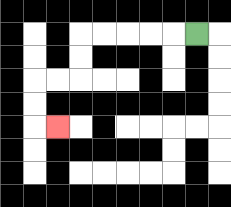{'start': '[8, 1]', 'end': '[2, 5]', 'path_directions': 'L,L,L,L,L,D,D,L,L,D,D,R', 'path_coordinates': '[[8, 1], [7, 1], [6, 1], [5, 1], [4, 1], [3, 1], [3, 2], [3, 3], [2, 3], [1, 3], [1, 4], [1, 5], [2, 5]]'}